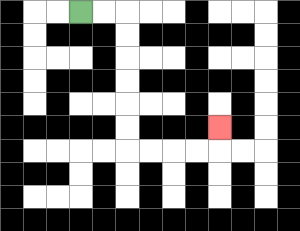{'start': '[3, 0]', 'end': '[9, 5]', 'path_directions': 'R,R,D,D,D,D,D,D,R,R,R,R,U', 'path_coordinates': '[[3, 0], [4, 0], [5, 0], [5, 1], [5, 2], [5, 3], [5, 4], [5, 5], [5, 6], [6, 6], [7, 6], [8, 6], [9, 6], [9, 5]]'}